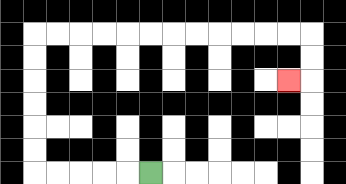{'start': '[6, 7]', 'end': '[12, 3]', 'path_directions': 'L,L,L,L,L,U,U,U,U,U,U,R,R,R,R,R,R,R,R,R,R,R,R,D,D,L', 'path_coordinates': '[[6, 7], [5, 7], [4, 7], [3, 7], [2, 7], [1, 7], [1, 6], [1, 5], [1, 4], [1, 3], [1, 2], [1, 1], [2, 1], [3, 1], [4, 1], [5, 1], [6, 1], [7, 1], [8, 1], [9, 1], [10, 1], [11, 1], [12, 1], [13, 1], [13, 2], [13, 3], [12, 3]]'}